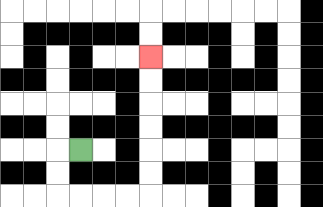{'start': '[3, 6]', 'end': '[6, 2]', 'path_directions': 'L,D,D,R,R,R,R,U,U,U,U,U,U', 'path_coordinates': '[[3, 6], [2, 6], [2, 7], [2, 8], [3, 8], [4, 8], [5, 8], [6, 8], [6, 7], [6, 6], [6, 5], [6, 4], [6, 3], [6, 2]]'}